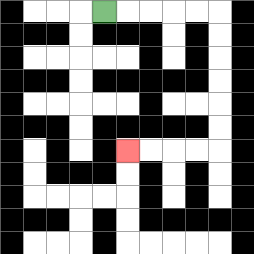{'start': '[4, 0]', 'end': '[5, 6]', 'path_directions': 'R,R,R,R,R,D,D,D,D,D,D,L,L,L,L', 'path_coordinates': '[[4, 0], [5, 0], [6, 0], [7, 0], [8, 0], [9, 0], [9, 1], [9, 2], [9, 3], [9, 4], [9, 5], [9, 6], [8, 6], [7, 6], [6, 6], [5, 6]]'}